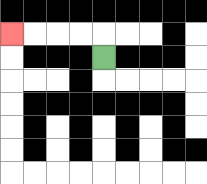{'start': '[4, 2]', 'end': '[0, 1]', 'path_directions': 'U,L,L,L,L', 'path_coordinates': '[[4, 2], [4, 1], [3, 1], [2, 1], [1, 1], [0, 1]]'}